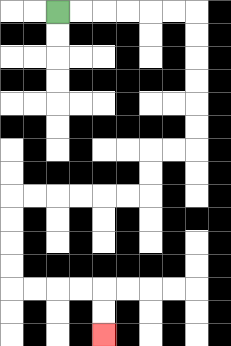{'start': '[2, 0]', 'end': '[4, 14]', 'path_directions': 'R,R,R,R,R,R,D,D,D,D,D,D,L,L,D,D,L,L,L,L,L,L,D,D,D,D,R,R,R,R,D,D', 'path_coordinates': '[[2, 0], [3, 0], [4, 0], [5, 0], [6, 0], [7, 0], [8, 0], [8, 1], [8, 2], [8, 3], [8, 4], [8, 5], [8, 6], [7, 6], [6, 6], [6, 7], [6, 8], [5, 8], [4, 8], [3, 8], [2, 8], [1, 8], [0, 8], [0, 9], [0, 10], [0, 11], [0, 12], [1, 12], [2, 12], [3, 12], [4, 12], [4, 13], [4, 14]]'}